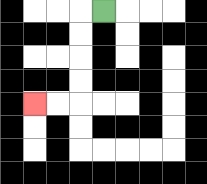{'start': '[4, 0]', 'end': '[1, 4]', 'path_directions': 'L,D,D,D,D,L,L', 'path_coordinates': '[[4, 0], [3, 0], [3, 1], [3, 2], [3, 3], [3, 4], [2, 4], [1, 4]]'}